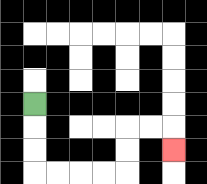{'start': '[1, 4]', 'end': '[7, 6]', 'path_directions': 'D,D,D,R,R,R,R,U,U,R,R,D', 'path_coordinates': '[[1, 4], [1, 5], [1, 6], [1, 7], [2, 7], [3, 7], [4, 7], [5, 7], [5, 6], [5, 5], [6, 5], [7, 5], [7, 6]]'}